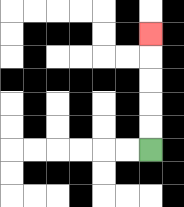{'start': '[6, 6]', 'end': '[6, 1]', 'path_directions': 'U,U,U,U,U', 'path_coordinates': '[[6, 6], [6, 5], [6, 4], [6, 3], [6, 2], [6, 1]]'}